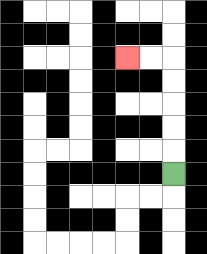{'start': '[7, 7]', 'end': '[5, 2]', 'path_directions': 'U,U,U,U,U,L,L', 'path_coordinates': '[[7, 7], [7, 6], [7, 5], [7, 4], [7, 3], [7, 2], [6, 2], [5, 2]]'}